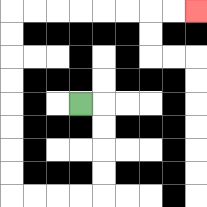{'start': '[3, 4]', 'end': '[8, 0]', 'path_directions': 'R,D,D,D,D,L,L,L,L,U,U,U,U,U,U,U,U,R,R,R,R,R,R,R,R', 'path_coordinates': '[[3, 4], [4, 4], [4, 5], [4, 6], [4, 7], [4, 8], [3, 8], [2, 8], [1, 8], [0, 8], [0, 7], [0, 6], [0, 5], [0, 4], [0, 3], [0, 2], [0, 1], [0, 0], [1, 0], [2, 0], [3, 0], [4, 0], [5, 0], [6, 0], [7, 0], [8, 0]]'}